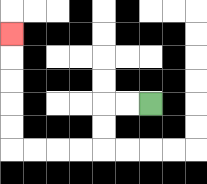{'start': '[6, 4]', 'end': '[0, 1]', 'path_directions': 'L,L,D,D,L,L,L,L,U,U,U,U,U', 'path_coordinates': '[[6, 4], [5, 4], [4, 4], [4, 5], [4, 6], [3, 6], [2, 6], [1, 6], [0, 6], [0, 5], [0, 4], [0, 3], [0, 2], [0, 1]]'}